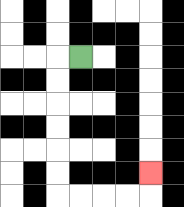{'start': '[3, 2]', 'end': '[6, 7]', 'path_directions': 'L,D,D,D,D,D,D,R,R,R,R,U', 'path_coordinates': '[[3, 2], [2, 2], [2, 3], [2, 4], [2, 5], [2, 6], [2, 7], [2, 8], [3, 8], [4, 8], [5, 8], [6, 8], [6, 7]]'}